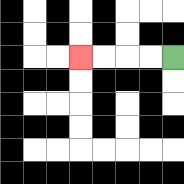{'start': '[7, 2]', 'end': '[3, 2]', 'path_directions': 'L,L,L,L', 'path_coordinates': '[[7, 2], [6, 2], [5, 2], [4, 2], [3, 2]]'}